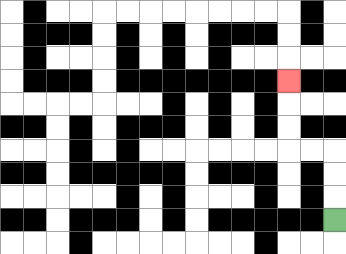{'start': '[14, 9]', 'end': '[12, 3]', 'path_directions': 'U,U,U,L,L,U,U,U', 'path_coordinates': '[[14, 9], [14, 8], [14, 7], [14, 6], [13, 6], [12, 6], [12, 5], [12, 4], [12, 3]]'}